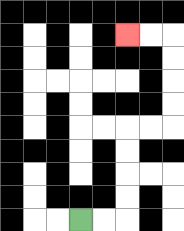{'start': '[3, 9]', 'end': '[5, 1]', 'path_directions': 'R,R,U,U,U,U,R,R,U,U,U,U,L,L', 'path_coordinates': '[[3, 9], [4, 9], [5, 9], [5, 8], [5, 7], [5, 6], [5, 5], [6, 5], [7, 5], [7, 4], [7, 3], [7, 2], [7, 1], [6, 1], [5, 1]]'}